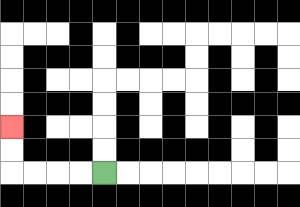{'start': '[4, 7]', 'end': '[0, 5]', 'path_directions': 'L,L,L,L,U,U', 'path_coordinates': '[[4, 7], [3, 7], [2, 7], [1, 7], [0, 7], [0, 6], [0, 5]]'}